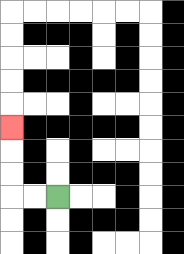{'start': '[2, 8]', 'end': '[0, 5]', 'path_directions': 'L,L,U,U,U', 'path_coordinates': '[[2, 8], [1, 8], [0, 8], [0, 7], [0, 6], [0, 5]]'}